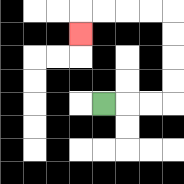{'start': '[4, 4]', 'end': '[3, 1]', 'path_directions': 'R,R,R,U,U,U,U,L,L,L,L,D', 'path_coordinates': '[[4, 4], [5, 4], [6, 4], [7, 4], [7, 3], [7, 2], [7, 1], [7, 0], [6, 0], [5, 0], [4, 0], [3, 0], [3, 1]]'}